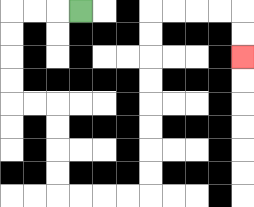{'start': '[3, 0]', 'end': '[10, 2]', 'path_directions': 'L,L,L,D,D,D,D,R,R,D,D,D,D,R,R,R,R,U,U,U,U,U,U,U,U,R,R,R,R,D,D', 'path_coordinates': '[[3, 0], [2, 0], [1, 0], [0, 0], [0, 1], [0, 2], [0, 3], [0, 4], [1, 4], [2, 4], [2, 5], [2, 6], [2, 7], [2, 8], [3, 8], [4, 8], [5, 8], [6, 8], [6, 7], [6, 6], [6, 5], [6, 4], [6, 3], [6, 2], [6, 1], [6, 0], [7, 0], [8, 0], [9, 0], [10, 0], [10, 1], [10, 2]]'}